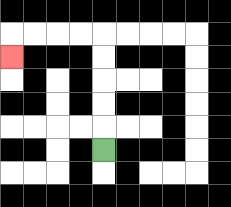{'start': '[4, 6]', 'end': '[0, 2]', 'path_directions': 'U,U,U,U,U,L,L,L,L,D', 'path_coordinates': '[[4, 6], [4, 5], [4, 4], [4, 3], [4, 2], [4, 1], [3, 1], [2, 1], [1, 1], [0, 1], [0, 2]]'}